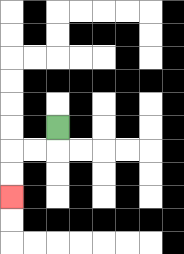{'start': '[2, 5]', 'end': '[0, 8]', 'path_directions': 'D,L,L,D,D', 'path_coordinates': '[[2, 5], [2, 6], [1, 6], [0, 6], [0, 7], [0, 8]]'}